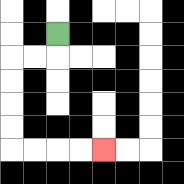{'start': '[2, 1]', 'end': '[4, 6]', 'path_directions': 'D,L,L,D,D,D,D,R,R,R,R', 'path_coordinates': '[[2, 1], [2, 2], [1, 2], [0, 2], [0, 3], [0, 4], [0, 5], [0, 6], [1, 6], [2, 6], [3, 6], [4, 6]]'}